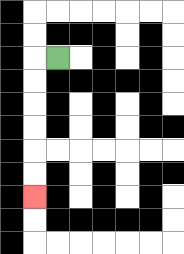{'start': '[2, 2]', 'end': '[1, 8]', 'path_directions': 'L,D,D,D,D,D,D', 'path_coordinates': '[[2, 2], [1, 2], [1, 3], [1, 4], [1, 5], [1, 6], [1, 7], [1, 8]]'}